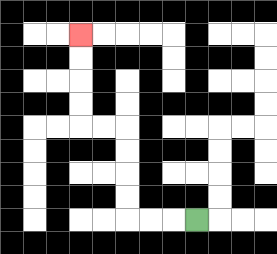{'start': '[8, 9]', 'end': '[3, 1]', 'path_directions': 'L,L,L,U,U,U,U,L,L,U,U,U,U', 'path_coordinates': '[[8, 9], [7, 9], [6, 9], [5, 9], [5, 8], [5, 7], [5, 6], [5, 5], [4, 5], [3, 5], [3, 4], [3, 3], [3, 2], [3, 1]]'}